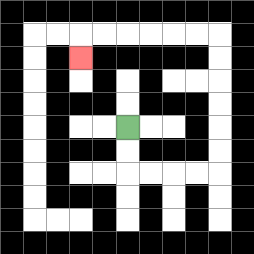{'start': '[5, 5]', 'end': '[3, 2]', 'path_directions': 'D,D,R,R,R,R,U,U,U,U,U,U,L,L,L,L,L,L,D', 'path_coordinates': '[[5, 5], [5, 6], [5, 7], [6, 7], [7, 7], [8, 7], [9, 7], [9, 6], [9, 5], [9, 4], [9, 3], [9, 2], [9, 1], [8, 1], [7, 1], [6, 1], [5, 1], [4, 1], [3, 1], [3, 2]]'}